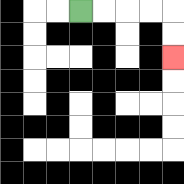{'start': '[3, 0]', 'end': '[7, 2]', 'path_directions': 'R,R,R,R,D,D', 'path_coordinates': '[[3, 0], [4, 0], [5, 0], [6, 0], [7, 0], [7, 1], [7, 2]]'}